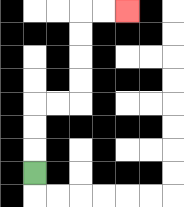{'start': '[1, 7]', 'end': '[5, 0]', 'path_directions': 'U,U,U,R,R,U,U,U,U,R,R', 'path_coordinates': '[[1, 7], [1, 6], [1, 5], [1, 4], [2, 4], [3, 4], [3, 3], [3, 2], [3, 1], [3, 0], [4, 0], [5, 0]]'}